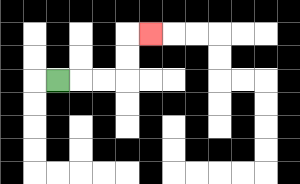{'start': '[2, 3]', 'end': '[6, 1]', 'path_directions': 'R,R,R,U,U,R', 'path_coordinates': '[[2, 3], [3, 3], [4, 3], [5, 3], [5, 2], [5, 1], [6, 1]]'}